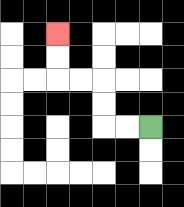{'start': '[6, 5]', 'end': '[2, 1]', 'path_directions': 'L,L,U,U,L,L,U,U', 'path_coordinates': '[[6, 5], [5, 5], [4, 5], [4, 4], [4, 3], [3, 3], [2, 3], [2, 2], [2, 1]]'}